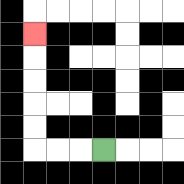{'start': '[4, 6]', 'end': '[1, 1]', 'path_directions': 'L,L,L,U,U,U,U,U', 'path_coordinates': '[[4, 6], [3, 6], [2, 6], [1, 6], [1, 5], [1, 4], [1, 3], [1, 2], [1, 1]]'}